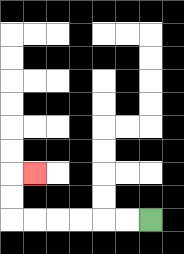{'start': '[6, 9]', 'end': '[1, 7]', 'path_directions': 'L,L,L,L,L,L,U,U,R', 'path_coordinates': '[[6, 9], [5, 9], [4, 9], [3, 9], [2, 9], [1, 9], [0, 9], [0, 8], [0, 7], [1, 7]]'}